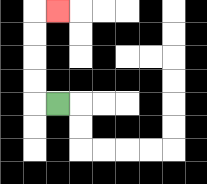{'start': '[2, 4]', 'end': '[2, 0]', 'path_directions': 'L,U,U,U,U,R', 'path_coordinates': '[[2, 4], [1, 4], [1, 3], [1, 2], [1, 1], [1, 0], [2, 0]]'}